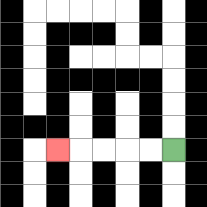{'start': '[7, 6]', 'end': '[2, 6]', 'path_directions': 'L,L,L,L,L', 'path_coordinates': '[[7, 6], [6, 6], [5, 6], [4, 6], [3, 6], [2, 6]]'}